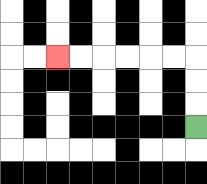{'start': '[8, 5]', 'end': '[2, 2]', 'path_directions': 'U,U,U,L,L,L,L,L,L', 'path_coordinates': '[[8, 5], [8, 4], [8, 3], [8, 2], [7, 2], [6, 2], [5, 2], [4, 2], [3, 2], [2, 2]]'}